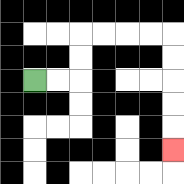{'start': '[1, 3]', 'end': '[7, 6]', 'path_directions': 'R,R,U,U,R,R,R,R,D,D,D,D,D', 'path_coordinates': '[[1, 3], [2, 3], [3, 3], [3, 2], [3, 1], [4, 1], [5, 1], [6, 1], [7, 1], [7, 2], [7, 3], [7, 4], [7, 5], [7, 6]]'}